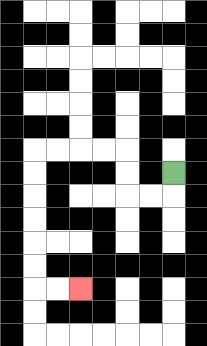{'start': '[7, 7]', 'end': '[3, 12]', 'path_directions': 'D,L,L,U,U,L,L,L,L,D,D,D,D,D,D,R,R', 'path_coordinates': '[[7, 7], [7, 8], [6, 8], [5, 8], [5, 7], [5, 6], [4, 6], [3, 6], [2, 6], [1, 6], [1, 7], [1, 8], [1, 9], [1, 10], [1, 11], [1, 12], [2, 12], [3, 12]]'}